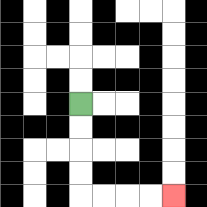{'start': '[3, 4]', 'end': '[7, 8]', 'path_directions': 'D,D,D,D,R,R,R,R', 'path_coordinates': '[[3, 4], [3, 5], [3, 6], [3, 7], [3, 8], [4, 8], [5, 8], [6, 8], [7, 8]]'}